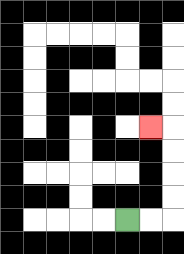{'start': '[5, 9]', 'end': '[6, 5]', 'path_directions': 'R,R,U,U,U,U,L', 'path_coordinates': '[[5, 9], [6, 9], [7, 9], [7, 8], [7, 7], [7, 6], [7, 5], [6, 5]]'}